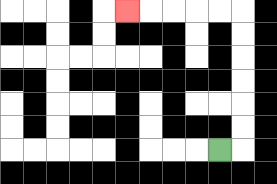{'start': '[9, 6]', 'end': '[5, 0]', 'path_directions': 'R,U,U,U,U,U,U,L,L,L,L,L', 'path_coordinates': '[[9, 6], [10, 6], [10, 5], [10, 4], [10, 3], [10, 2], [10, 1], [10, 0], [9, 0], [8, 0], [7, 0], [6, 0], [5, 0]]'}